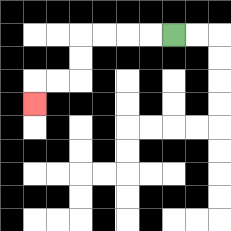{'start': '[7, 1]', 'end': '[1, 4]', 'path_directions': 'L,L,L,L,D,D,L,L,D', 'path_coordinates': '[[7, 1], [6, 1], [5, 1], [4, 1], [3, 1], [3, 2], [3, 3], [2, 3], [1, 3], [1, 4]]'}